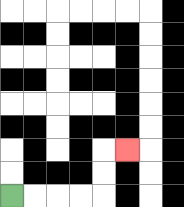{'start': '[0, 8]', 'end': '[5, 6]', 'path_directions': 'R,R,R,R,U,U,R', 'path_coordinates': '[[0, 8], [1, 8], [2, 8], [3, 8], [4, 8], [4, 7], [4, 6], [5, 6]]'}